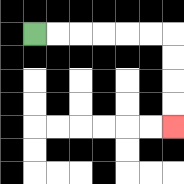{'start': '[1, 1]', 'end': '[7, 5]', 'path_directions': 'R,R,R,R,R,R,D,D,D,D', 'path_coordinates': '[[1, 1], [2, 1], [3, 1], [4, 1], [5, 1], [6, 1], [7, 1], [7, 2], [7, 3], [7, 4], [7, 5]]'}